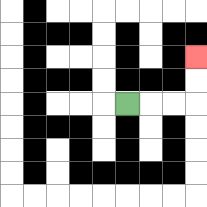{'start': '[5, 4]', 'end': '[8, 2]', 'path_directions': 'R,R,R,U,U', 'path_coordinates': '[[5, 4], [6, 4], [7, 4], [8, 4], [8, 3], [8, 2]]'}